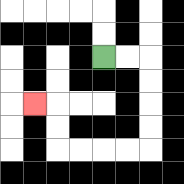{'start': '[4, 2]', 'end': '[1, 4]', 'path_directions': 'R,R,D,D,D,D,L,L,L,L,U,U,L', 'path_coordinates': '[[4, 2], [5, 2], [6, 2], [6, 3], [6, 4], [6, 5], [6, 6], [5, 6], [4, 6], [3, 6], [2, 6], [2, 5], [2, 4], [1, 4]]'}